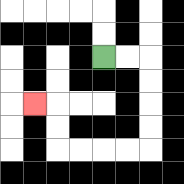{'start': '[4, 2]', 'end': '[1, 4]', 'path_directions': 'R,R,D,D,D,D,L,L,L,L,U,U,L', 'path_coordinates': '[[4, 2], [5, 2], [6, 2], [6, 3], [6, 4], [6, 5], [6, 6], [5, 6], [4, 6], [3, 6], [2, 6], [2, 5], [2, 4], [1, 4]]'}